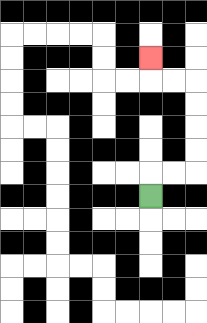{'start': '[6, 8]', 'end': '[6, 2]', 'path_directions': 'U,R,R,U,U,U,U,L,L,U', 'path_coordinates': '[[6, 8], [6, 7], [7, 7], [8, 7], [8, 6], [8, 5], [8, 4], [8, 3], [7, 3], [6, 3], [6, 2]]'}